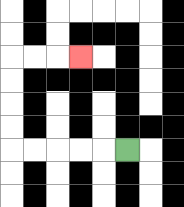{'start': '[5, 6]', 'end': '[3, 2]', 'path_directions': 'L,L,L,L,L,U,U,U,U,R,R,R', 'path_coordinates': '[[5, 6], [4, 6], [3, 6], [2, 6], [1, 6], [0, 6], [0, 5], [0, 4], [0, 3], [0, 2], [1, 2], [2, 2], [3, 2]]'}